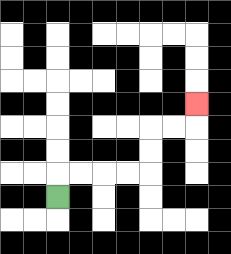{'start': '[2, 8]', 'end': '[8, 4]', 'path_directions': 'U,R,R,R,R,U,U,R,R,U', 'path_coordinates': '[[2, 8], [2, 7], [3, 7], [4, 7], [5, 7], [6, 7], [6, 6], [6, 5], [7, 5], [8, 5], [8, 4]]'}